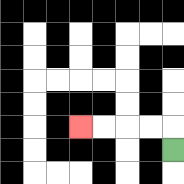{'start': '[7, 6]', 'end': '[3, 5]', 'path_directions': 'U,L,L,L,L', 'path_coordinates': '[[7, 6], [7, 5], [6, 5], [5, 5], [4, 5], [3, 5]]'}